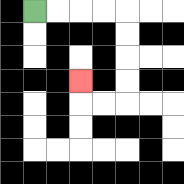{'start': '[1, 0]', 'end': '[3, 3]', 'path_directions': 'R,R,R,R,D,D,D,D,L,L,U', 'path_coordinates': '[[1, 0], [2, 0], [3, 0], [4, 0], [5, 0], [5, 1], [5, 2], [5, 3], [5, 4], [4, 4], [3, 4], [3, 3]]'}